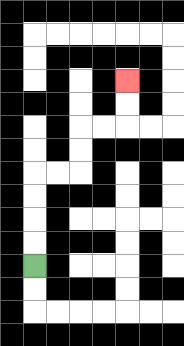{'start': '[1, 11]', 'end': '[5, 3]', 'path_directions': 'U,U,U,U,R,R,U,U,R,R,U,U', 'path_coordinates': '[[1, 11], [1, 10], [1, 9], [1, 8], [1, 7], [2, 7], [3, 7], [3, 6], [3, 5], [4, 5], [5, 5], [5, 4], [5, 3]]'}